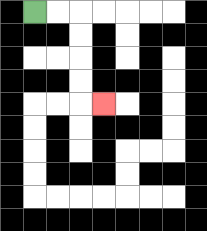{'start': '[1, 0]', 'end': '[4, 4]', 'path_directions': 'R,R,D,D,D,D,R', 'path_coordinates': '[[1, 0], [2, 0], [3, 0], [3, 1], [3, 2], [3, 3], [3, 4], [4, 4]]'}